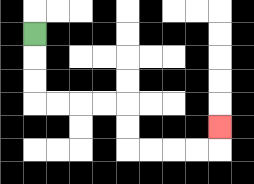{'start': '[1, 1]', 'end': '[9, 5]', 'path_directions': 'D,D,D,R,R,R,R,D,D,R,R,R,R,U', 'path_coordinates': '[[1, 1], [1, 2], [1, 3], [1, 4], [2, 4], [3, 4], [4, 4], [5, 4], [5, 5], [5, 6], [6, 6], [7, 6], [8, 6], [9, 6], [9, 5]]'}